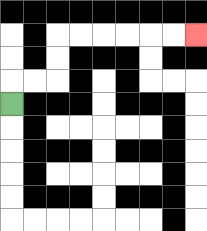{'start': '[0, 4]', 'end': '[8, 1]', 'path_directions': 'U,R,R,U,U,R,R,R,R,R,R', 'path_coordinates': '[[0, 4], [0, 3], [1, 3], [2, 3], [2, 2], [2, 1], [3, 1], [4, 1], [5, 1], [6, 1], [7, 1], [8, 1]]'}